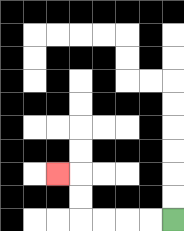{'start': '[7, 9]', 'end': '[2, 7]', 'path_directions': 'L,L,L,L,U,U,L', 'path_coordinates': '[[7, 9], [6, 9], [5, 9], [4, 9], [3, 9], [3, 8], [3, 7], [2, 7]]'}